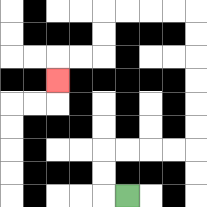{'start': '[5, 8]', 'end': '[2, 3]', 'path_directions': 'L,U,U,R,R,R,R,U,U,U,U,U,U,L,L,L,L,D,D,L,L,D', 'path_coordinates': '[[5, 8], [4, 8], [4, 7], [4, 6], [5, 6], [6, 6], [7, 6], [8, 6], [8, 5], [8, 4], [8, 3], [8, 2], [8, 1], [8, 0], [7, 0], [6, 0], [5, 0], [4, 0], [4, 1], [4, 2], [3, 2], [2, 2], [2, 3]]'}